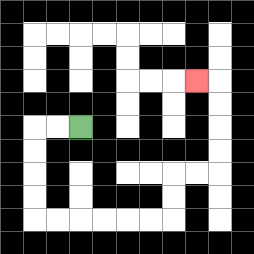{'start': '[3, 5]', 'end': '[8, 3]', 'path_directions': 'L,L,D,D,D,D,R,R,R,R,R,R,U,U,R,R,U,U,U,U,L', 'path_coordinates': '[[3, 5], [2, 5], [1, 5], [1, 6], [1, 7], [1, 8], [1, 9], [2, 9], [3, 9], [4, 9], [5, 9], [6, 9], [7, 9], [7, 8], [7, 7], [8, 7], [9, 7], [9, 6], [9, 5], [9, 4], [9, 3], [8, 3]]'}